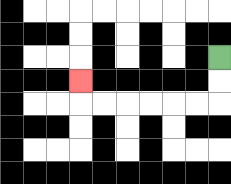{'start': '[9, 2]', 'end': '[3, 3]', 'path_directions': 'D,D,L,L,L,L,L,L,U', 'path_coordinates': '[[9, 2], [9, 3], [9, 4], [8, 4], [7, 4], [6, 4], [5, 4], [4, 4], [3, 4], [3, 3]]'}